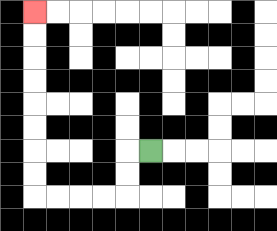{'start': '[6, 6]', 'end': '[1, 0]', 'path_directions': 'L,D,D,L,L,L,L,U,U,U,U,U,U,U,U', 'path_coordinates': '[[6, 6], [5, 6], [5, 7], [5, 8], [4, 8], [3, 8], [2, 8], [1, 8], [1, 7], [1, 6], [1, 5], [1, 4], [1, 3], [1, 2], [1, 1], [1, 0]]'}